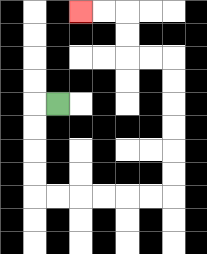{'start': '[2, 4]', 'end': '[3, 0]', 'path_directions': 'L,D,D,D,D,R,R,R,R,R,R,U,U,U,U,U,U,L,L,U,U,L,L', 'path_coordinates': '[[2, 4], [1, 4], [1, 5], [1, 6], [1, 7], [1, 8], [2, 8], [3, 8], [4, 8], [5, 8], [6, 8], [7, 8], [7, 7], [7, 6], [7, 5], [7, 4], [7, 3], [7, 2], [6, 2], [5, 2], [5, 1], [5, 0], [4, 0], [3, 0]]'}